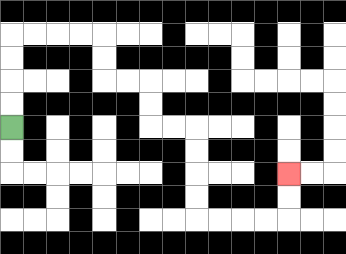{'start': '[0, 5]', 'end': '[12, 7]', 'path_directions': 'U,U,U,U,R,R,R,R,D,D,R,R,D,D,R,R,D,D,D,D,R,R,R,R,U,U', 'path_coordinates': '[[0, 5], [0, 4], [0, 3], [0, 2], [0, 1], [1, 1], [2, 1], [3, 1], [4, 1], [4, 2], [4, 3], [5, 3], [6, 3], [6, 4], [6, 5], [7, 5], [8, 5], [8, 6], [8, 7], [8, 8], [8, 9], [9, 9], [10, 9], [11, 9], [12, 9], [12, 8], [12, 7]]'}